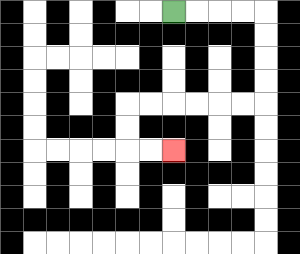{'start': '[7, 0]', 'end': '[7, 6]', 'path_directions': 'R,R,R,R,D,D,D,D,L,L,L,L,L,L,D,D,R,R', 'path_coordinates': '[[7, 0], [8, 0], [9, 0], [10, 0], [11, 0], [11, 1], [11, 2], [11, 3], [11, 4], [10, 4], [9, 4], [8, 4], [7, 4], [6, 4], [5, 4], [5, 5], [5, 6], [6, 6], [7, 6]]'}